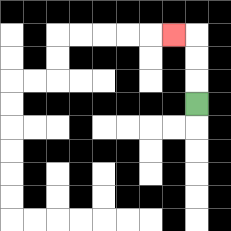{'start': '[8, 4]', 'end': '[7, 1]', 'path_directions': 'U,U,U,L', 'path_coordinates': '[[8, 4], [8, 3], [8, 2], [8, 1], [7, 1]]'}